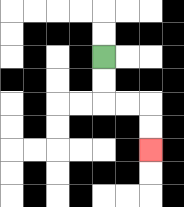{'start': '[4, 2]', 'end': '[6, 6]', 'path_directions': 'D,D,R,R,D,D', 'path_coordinates': '[[4, 2], [4, 3], [4, 4], [5, 4], [6, 4], [6, 5], [6, 6]]'}